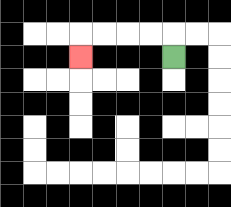{'start': '[7, 2]', 'end': '[3, 2]', 'path_directions': 'U,L,L,L,L,D', 'path_coordinates': '[[7, 2], [7, 1], [6, 1], [5, 1], [4, 1], [3, 1], [3, 2]]'}